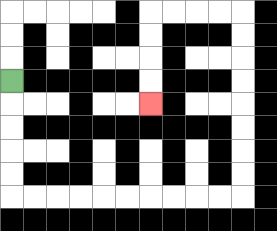{'start': '[0, 3]', 'end': '[6, 4]', 'path_directions': 'D,D,D,D,D,R,R,R,R,R,R,R,R,R,R,U,U,U,U,U,U,U,U,L,L,L,L,D,D,D,D', 'path_coordinates': '[[0, 3], [0, 4], [0, 5], [0, 6], [0, 7], [0, 8], [1, 8], [2, 8], [3, 8], [4, 8], [5, 8], [6, 8], [7, 8], [8, 8], [9, 8], [10, 8], [10, 7], [10, 6], [10, 5], [10, 4], [10, 3], [10, 2], [10, 1], [10, 0], [9, 0], [8, 0], [7, 0], [6, 0], [6, 1], [6, 2], [6, 3], [6, 4]]'}